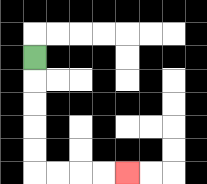{'start': '[1, 2]', 'end': '[5, 7]', 'path_directions': 'D,D,D,D,D,R,R,R,R', 'path_coordinates': '[[1, 2], [1, 3], [1, 4], [1, 5], [1, 6], [1, 7], [2, 7], [3, 7], [4, 7], [5, 7]]'}